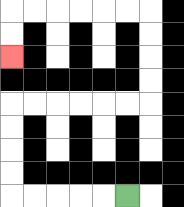{'start': '[5, 8]', 'end': '[0, 2]', 'path_directions': 'L,L,L,L,L,U,U,U,U,R,R,R,R,R,R,U,U,U,U,L,L,L,L,L,L,D,D', 'path_coordinates': '[[5, 8], [4, 8], [3, 8], [2, 8], [1, 8], [0, 8], [0, 7], [0, 6], [0, 5], [0, 4], [1, 4], [2, 4], [3, 4], [4, 4], [5, 4], [6, 4], [6, 3], [6, 2], [6, 1], [6, 0], [5, 0], [4, 0], [3, 0], [2, 0], [1, 0], [0, 0], [0, 1], [0, 2]]'}